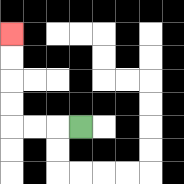{'start': '[3, 5]', 'end': '[0, 1]', 'path_directions': 'L,L,L,U,U,U,U', 'path_coordinates': '[[3, 5], [2, 5], [1, 5], [0, 5], [0, 4], [0, 3], [0, 2], [0, 1]]'}